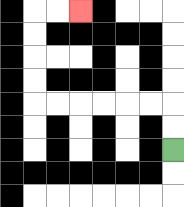{'start': '[7, 6]', 'end': '[3, 0]', 'path_directions': 'U,U,L,L,L,L,L,L,U,U,U,U,R,R', 'path_coordinates': '[[7, 6], [7, 5], [7, 4], [6, 4], [5, 4], [4, 4], [3, 4], [2, 4], [1, 4], [1, 3], [1, 2], [1, 1], [1, 0], [2, 0], [3, 0]]'}